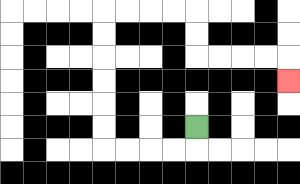{'start': '[8, 5]', 'end': '[12, 3]', 'path_directions': 'D,L,L,L,L,U,U,U,U,U,U,R,R,R,R,D,D,R,R,R,R,D', 'path_coordinates': '[[8, 5], [8, 6], [7, 6], [6, 6], [5, 6], [4, 6], [4, 5], [4, 4], [4, 3], [4, 2], [4, 1], [4, 0], [5, 0], [6, 0], [7, 0], [8, 0], [8, 1], [8, 2], [9, 2], [10, 2], [11, 2], [12, 2], [12, 3]]'}